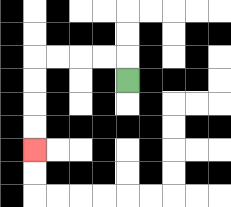{'start': '[5, 3]', 'end': '[1, 6]', 'path_directions': 'U,L,L,L,L,D,D,D,D', 'path_coordinates': '[[5, 3], [5, 2], [4, 2], [3, 2], [2, 2], [1, 2], [1, 3], [1, 4], [1, 5], [1, 6]]'}